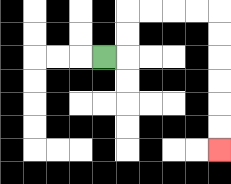{'start': '[4, 2]', 'end': '[9, 6]', 'path_directions': 'R,U,U,R,R,R,R,D,D,D,D,D,D', 'path_coordinates': '[[4, 2], [5, 2], [5, 1], [5, 0], [6, 0], [7, 0], [8, 0], [9, 0], [9, 1], [9, 2], [9, 3], [9, 4], [9, 5], [9, 6]]'}